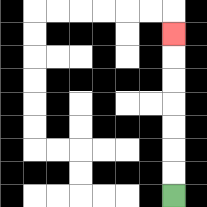{'start': '[7, 8]', 'end': '[7, 1]', 'path_directions': 'U,U,U,U,U,U,U', 'path_coordinates': '[[7, 8], [7, 7], [7, 6], [7, 5], [7, 4], [7, 3], [7, 2], [7, 1]]'}